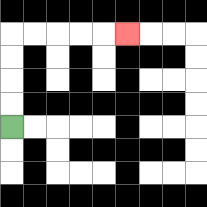{'start': '[0, 5]', 'end': '[5, 1]', 'path_directions': 'U,U,U,U,R,R,R,R,R', 'path_coordinates': '[[0, 5], [0, 4], [0, 3], [0, 2], [0, 1], [1, 1], [2, 1], [3, 1], [4, 1], [5, 1]]'}